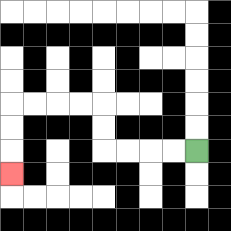{'start': '[8, 6]', 'end': '[0, 7]', 'path_directions': 'L,L,L,L,U,U,L,L,L,L,D,D,D', 'path_coordinates': '[[8, 6], [7, 6], [6, 6], [5, 6], [4, 6], [4, 5], [4, 4], [3, 4], [2, 4], [1, 4], [0, 4], [0, 5], [0, 6], [0, 7]]'}